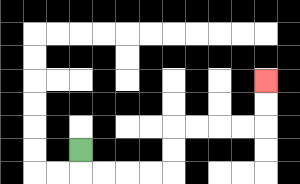{'start': '[3, 6]', 'end': '[11, 3]', 'path_directions': 'D,R,R,R,R,U,U,R,R,R,R,U,U', 'path_coordinates': '[[3, 6], [3, 7], [4, 7], [5, 7], [6, 7], [7, 7], [7, 6], [7, 5], [8, 5], [9, 5], [10, 5], [11, 5], [11, 4], [11, 3]]'}